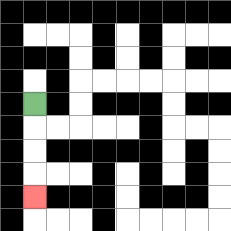{'start': '[1, 4]', 'end': '[1, 8]', 'path_directions': 'D,D,D,D', 'path_coordinates': '[[1, 4], [1, 5], [1, 6], [1, 7], [1, 8]]'}